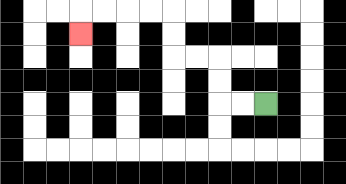{'start': '[11, 4]', 'end': '[3, 1]', 'path_directions': 'L,L,U,U,L,L,U,U,L,L,L,L,D', 'path_coordinates': '[[11, 4], [10, 4], [9, 4], [9, 3], [9, 2], [8, 2], [7, 2], [7, 1], [7, 0], [6, 0], [5, 0], [4, 0], [3, 0], [3, 1]]'}